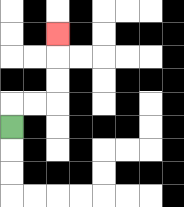{'start': '[0, 5]', 'end': '[2, 1]', 'path_directions': 'U,R,R,U,U,U', 'path_coordinates': '[[0, 5], [0, 4], [1, 4], [2, 4], [2, 3], [2, 2], [2, 1]]'}